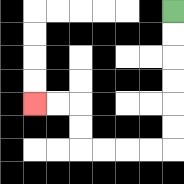{'start': '[7, 0]', 'end': '[1, 4]', 'path_directions': 'D,D,D,D,D,D,L,L,L,L,U,U,L,L', 'path_coordinates': '[[7, 0], [7, 1], [7, 2], [7, 3], [7, 4], [7, 5], [7, 6], [6, 6], [5, 6], [4, 6], [3, 6], [3, 5], [3, 4], [2, 4], [1, 4]]'}